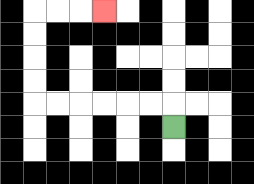{'start': '[7, 5]', 'end': '[4, 0]', 'path_directions': 'U,L,L,L,L,L,L,U,U,U,U,R,R,R', 'path_coordinates': '[[7, 5], [7, 4], [6, 4], [5, 4], [4, 4], [3, 4], [2, 4], [1, 4], [1, 3], [1, 2], [1, 1], [1, 0], [2, 0], [3, 0], [4, 0]]'}